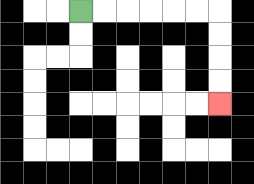{'start': '[3, 0]', 'end': '[9, 4]', 'path_directions': 'R,R,R,R,R,R,D,D,D,D', 'path_coordinates': '[[3, 0], [4, 0], [5, 0], [6, 0], [7, 0], [8, 0], [9, 0], [9, 1], [9, 2], [9, 3], [9, 4]]'}